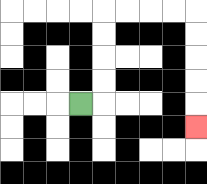{'start': '[3, 4]', 'end': '[8, 5]', 'path_directions': 'R,U,U,U,U,R,R,R,R,D,D,D,D,D', 'path_coordinates': '[[3, 4], [4, 4], [4, 3], [4, 2], [4, 1], [4, 0], [5, 0], [6, 0], [7, 0], [8, 0], [8, 1], [8, 2], [8, 3], [8, 4], [8, 5]]'}